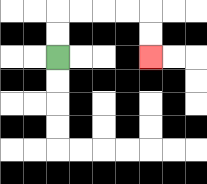{'start': '[2, 2]', 'end': '[6, 2]', 'path_directions': 'U,U,R,R,R,R,D,D', 'path_coordinates': '[[2, 2], [2, 1], [2, 0], [3, 0], [4, 0], [5, 0], [6, 0], [6, 1], [6, 2]]'}